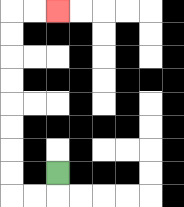{'start': '[2, 7]', 'end': '[2, 0]', 'path_directions': 'D,L,L,U,U,U,U,U,U,U,U,R,R', 'path_coordinates': '[[2, 7], [2, 8], [1, 8], [0, 8], [0, 7], [0, 6], [0, 5], [0, 4], [0, 3], [0, 2], [0, 1], [0, 0], [1, 0], [2, 0]]'}